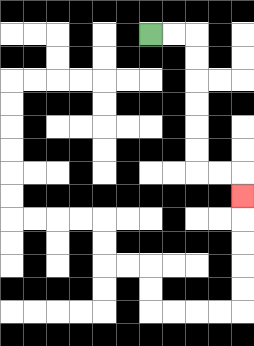{'start': '[6, 1]', 'end': '[10, 8]', 'path_directions': 'R,R,D,D,D,D,D,D,R,R,D', 'path_coordinates': '[[6, 1], [7, 1], [8, 1], [8, 2], [8, 3], [8, 4], [8, 5], [8, 6], [8, 7], [9, 7], [10, 7], [10, 8]]'}